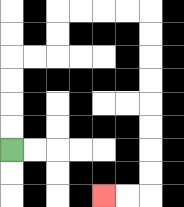{'start': '[0, 6]', 'end': '[4, 8]', 'path_directions': 'U,U,U,U,R,R,U,U,R,R,R,R,D,D,D,D,D,D,D,D,L,L', 'path_coordinates': '[[0, 6], [0, 5], [0, 4], [0, 3], [0, 2], [1, 2], [2, 2], [2, 1], [2, 0], [3, 0], [4, 0], [5, 0], [6, 0], [6, 1], [6, 2], [6, 3], [6, 4], [6, 5], [6, 6], [6, 7], [6, 8], [5, 8], [4, 8]]'}